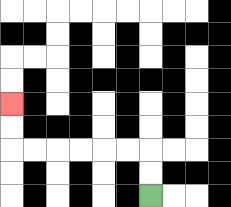{'start': '[6, 8]', 'end': '[0, 4]', 'path_directions': 'U,U,L,L,L,L,L,L,U,U', 'path_coordinates': '[[6, 8], [6, 7], [6, 6], [5, 6], [4, 6], [3, 6], [2, 6], [1, 6], [0, 6], [0, 5], [0, 4]]'}